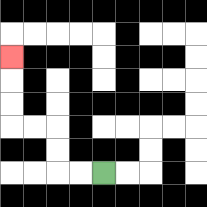{'start': '[4, 7]', 'end': '[0, 2]', 'path_directions': 'L,L,U,U,L,L,U,U,U', 'path_coordinates': '[[4, 7], [3, 7], [2, 7], [2, 6], [2, 5], [1, 5], [0, 5], [0, 4], [0, 3], [0, 2]]'}